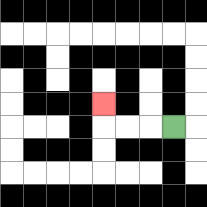{'start': '[7, 5]', 'end': '[4, 4]', 'path_directions': 'L,L,L,U', 'path_coordinates': '[[7, 5], [6, 5], [5, 5], [4, 5], [4, 4]]'}